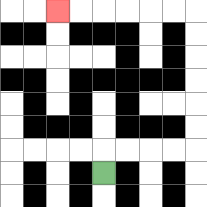{'start': '[4, 7]', 'end': '[2, 0]', 'path_directions': 'U,R,R,R,R,U,U,U,U,U,U,L,L,L,L,L,L', 'path_coordinates': '[[4, 7], [4, 6], [5, 6], [6, 6], [7, 6], [8, 6], [8, 5], [8, 4], [8, 3], [8, 2], [8, 1], [8, 0], [7, 0], [6, 0], [5, 0], [4, 0], [3, 0], [2, 0]]'}